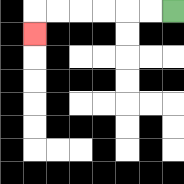{'start': '[7, 0]', 'end': '[1, 1]', 'path_directions': 'L,L,L,L,L,L,D', 'path_coordinates': '[[7, 0], [6, 0], [5, 0], [4, 0], [3, 0], [2, 0], [1, 0], [1, 1]]'}